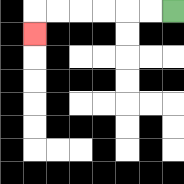{'start': '[7, 0]', 'end': '[1, 1]', 'path_directions': 'L,L,L,L,L,L,D', 'path_coordinates': '[[7, 0], [6, 0], [5, 0], [4, 0], [3, 0], [2, 0], [1, 0], [1, 1]]'}